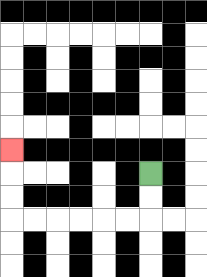{'start': '[6, 7]', 'end': '[0, 6]', 'path_directions': 'D,D,L,L,L,L,L,L,U,U,U', 'path_coordinates': '[[6, 7], [6, 8], [6, 9], [5, 9], [4, 9], [3, 9], [2, 9], [1, 9], [0, 9], [0, 8], [0, 7], [0, 6]]'}